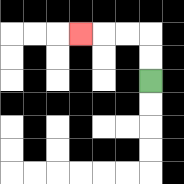{'start': '[6, 3]', 'end': '[3, 1]', 'path_directions': 'U,U,L,L,L', 'path_coordinates': '[[6, 3], [6, 2], [6, 1], [5, 1], [4, 1], [3, 1]]'}